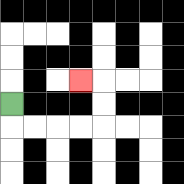{'start': '[0, 4]', 'end': '[3, 3]', 'path_directions': 'D,R,R,R,R,U,U,L', 'path_coordinates': '[[0, 4], [0, 5], [1, 5], [2, 5], [3, 5], [4, 5], [4, 4], [4, 3], [3, 3]]'}